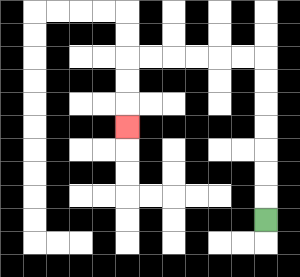{'start': '[11, 9]', 'end': '[5, 5]', 'path_directions': 'U,U,U,U,U,U,U,L,L,L,L,L,L,D,D,D', 'path_coordinates': '[[11, 9], [11, 8], [11, 7], [11, 6], [11, 5], [11, 4], [11, 3], [11, 2], [10, 2], [9, 2], [8, 2], [7, 2], [6, 2], [5, 2], [5, 3], [5, 4], [5, 5]]'}